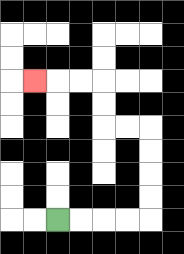{'start': '[2, 9]', 'end': '[1, 3]', 'path_directions': 'R,R,R,R,U,U,U,U,L,L,U,U,L,L,L', 'path_coordinates': '[[2, 9], [3, 9], [4, 9], [5, 9], [6, 9], [6, 8], [6, 7], [6, 6], [6, 5], [5, 5], [4, 5], [4, 4], [4, 3], [3, 3], [2, 3], [1, 3]]'}